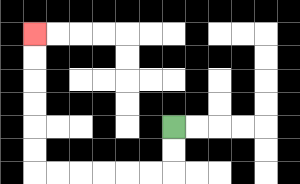{'start': '[7, 5]', 'end': '[1, 1]', 'path_directions': 'D,D,L,L,L,L,L,L,U,U,U,U,U,U', 'path_coordinates': '[[7, 5], [7, 6], [7, 7], [6, 7], [5, 7], [4, 7], [3, 7], [2, 7], [1, 7], [1, 6], [1, 5], [1, 4], [1, 3], [1, 2], [1, 1]]'}